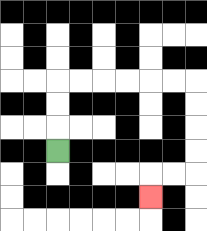{'start': '[2, 6]', 'end': '[6, 8]', 'path_directions': 'U,U,U,R,R,R,R,R,R,D,D,D,D,L,L,D', 'path_coordinates': '[[2, 6], [2, 5], [2, 4], [2, 3], [3, 3], [4, 3], [5, 3], [6, 3], [7, 3], [8, 3], [8, 4], [8, 5], [8, 6], [8, 7], [7, 7], [6, 7], [6, 8]]'}